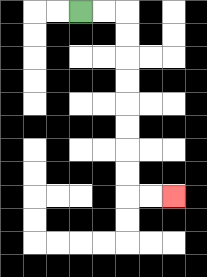{'start': '[3, 0]', 'end': '[7, 8]', 'path_directions': 'R,R,D,D,D,D,D,D,D,D,R,R', 'path_coordinates': '[[3, 0], [4, 0], [5, 0], [5, 1], [5, 2], [5, 3], [5, 4], [5, 5], [5, 6], [5, 7], [5, 8], [6, 8], [7, 8]]'}